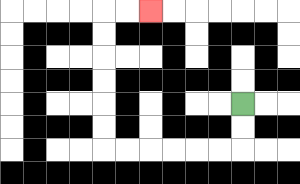{'start': '[10, 4]', 'end': '[6, 0]', 'path_directions': 'D,D,L,L,L,L,L,L,U,U,U,U,U,U,R,R', 'path_coordinates': '[[10, 4], [10, 5], [10, 6], [9, 6], [8, 6], [7, 6], [6, 6], [5, 6], [4, 6], [4, 5], [4, 4], [4, 3], [4, 2], [4, 1], [4, 0], [5, 0], [6, 0]]'}